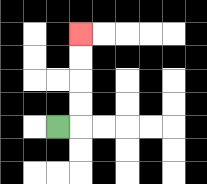{'start': '[2, 5]', 'end': '[3, 1]', 'path_directions': 'R,U,U,U,U', 'path_coordinates': '[[2, 5], [3, 5], [3, 4], [3, 3], [3, 2], [3, 1]]'}